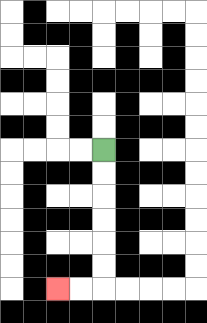{'start': '[4, 6]', 'end': '[2, 12]', 'path_directions': 'D,D,D,D,D,D,L,L', 'path_coordinates': '[[4, 6], [4, 7], [4, 8], [4, 9], [4, 10], [4, 11], [4, 12], [3, 12], [2, 12]]'}